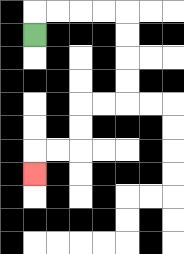{'start': '[1, 1]', 'end': '[1, 7]', 'path_directions': 'U,R,R,R,R,D,D,D,D,L,L,D,D,L,L,D', 'path_coordinates': '[[1, 1], [1, 0], [2, 0], [3, 0], [4, 0], [5, 0], [5, 1], [5, 2], [5, 3], [5, 4], [4, 4], [3, 4], [3, 5], [3, 6], [2, 6], [1, 6], [1, 7]]'}